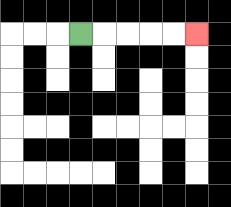{'start': '[3, 1]', 'end': '[8, 1]', 'path_directions': 'R,R,R,R,R', 'path_coordinates': '[[3, 1], [4, 1], [5, 1], [6, 1], [7, 1], [8, 1]]'}